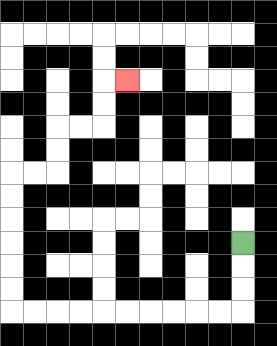{'start': '[10, 10]', 'end': '[5, 3]', 'path_directions': 'D,D,D,L,L,L,L,L,L,L,L,L,L,U,U,U,U,U,U,R,R,U,U,R,R,U,U,R', 'path_coordinates': '[[10, 10], [10, 11], [10, 12], [10, 13], [9, 13], [8, 13], [7, 13], [6, 13], [5, 13], [4, 13], [3, 13], [2, 13], [1, 13], [0, 13], [0, 12], [0, 11], [0, 10], [0, 9], [0, 8], [0, 7], [1, 7], [2, 7], [2, 6], [2, 5], [3, 5], [4, 5], [4, 4], [4, 3], [5, 3]]'}